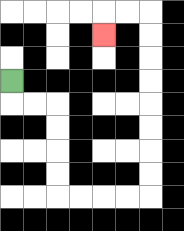{'start': '[0, 3]', 'end': '[4, 1]', 'path_directions': 'D,R,R,D,D,D,D,R,R,R,R,U,U,U,U,U,U,U,U,L,L,D', 'path_coordinates': '[[0, 3], [0, 4], [1, 4], [2, 4], [2, 5], [2, 6], [2, 7], [2, 8], [3, 8], [4, 8], [5, 8], [6, 8], [6, 7], [6, 6], [6, 5], [6, 4], [6, 3], [6, 2], [6, 1], [6, 0], [5, 0], [4, 0], [4, 1]]'}